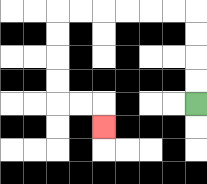{'start': '[8, 4]', 'end': '[4, 5]', 'path_directions': 'U,U,U,U,L,L,L,L,L,L,D,D,D,D,R,R,D', 'path_coordinates': '[[8, 4], [8, 3], [8, 2], [8, 1], [8, 0], [7, 0], [6, 0], [5, 0], [4, 0], [3, 0], [2, 0], [2, 1], [2, 2], [2, 3], [2, 4], [3, 4], [4, 4], [4, 5]]'}